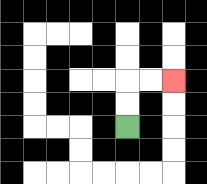{'start': '[5, 5]', 'end': '[7, 3]', 'path_directions': 'U,U,R,R', 'path_coordinates': '[[5, 5], [5, 4], [5, 3], [6, 3], [7, 3]]'}